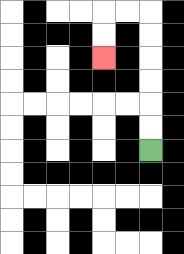{'start': '[6, 6]', 'end': '[4, 2]', 'path_directions': 'U,U,U,U,U,U,L,L,D,D', 'path_coordinates': '[[6, 6], [6, 5], [6, 4], [6, 3], [6, 2], [6, 1], [6, 0], [5, 0], [4, 0], [4, 1], [4, 2]]'}